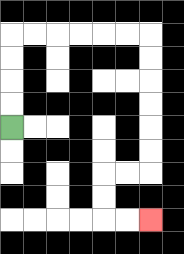{'start': '[0, 5]', 'end': '[6, 9]', 'path_directions': 'U,U,U,U,R,R,R,R,R,R,D,D,D,D,D,D,L,L,D,D,R,R', 'path_coordinates': '[[0, 5], [0, 4], [0, 3], [0, 2], [0, 1], [1, 1], [2, 1], [3, 1], [4, 1], [5, 1], [6, 1], [6, 2], [6, 3], [6, 4], [6, 5], [6, 6], [6, 7], [5, 7], [4, 7], [4, 8], [4, 9], [5, 9], [6, 9]]'}